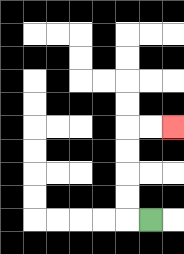{'start': '[6, 9]', 'end': '[7, 5]', 'path_directions': 'L,U,U,U,U,R,R', 'path_coordinates': '[[6, 9], [5, 9], [5, 8], [5, 7], [5, 6], [5, 5], [6, 5], [7, 5]]'}